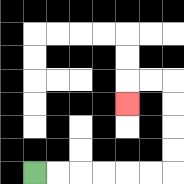{'start': '[1, 7]', 'end': '[5, 4]', 'path_directions': 'R,R,R,R,R,R,U,U,U,U,L,L,D', 'path_coordinates': '[[1, 7], [2, 7], [3, 7], [4, 7], [5, 7], [6, 7], [7, 7], [7, 6], [7, 5], [7, 4], [7, 3], [6, 3], [5, 3], [5, 4]]'}